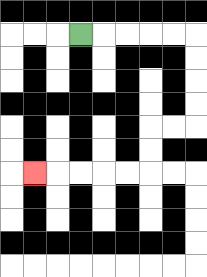{'start': '[3, 1]', 'end': '[1, 7]', 'path_directions': 'R,R,R,R,R,D,D,D,D,L,L,D,D,L,L,L,L,L', 'path_coordinates': '[[3, 1], [4, 1], [5, 1], [6, 1], [7, 1], [8, 1], [8, 2], [8, 3], [8, 4], [8, 5], [7, 5], [6, 5], [6, 6], [6, 7], [5, 7], [4, 7], [3, 7], [2, 7], [1, 7]]'}